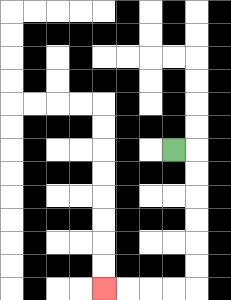{'start': '[7, 6]', 'end': '[4, 12]', 'path_directions': 'R,D,D,D,D,D,D,L,L,L,L', 'path_coordinates': '[[7, 6], [8, 6], [8, 7], [8, 8], [8, 9], [8, 10], [8, 11], [8, 12], [7, 12], [6, 12], [5, 12], [4, 12]]'}